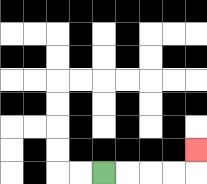{'start': '[4, 7]', 'end': '[8, 6]', 'path_directions': 'R,R,R,R,U', 'path_coordinates': '[[4, 7], [5, 7], [6, 7], [7, 7], [8, 7], [8, 6]]'}